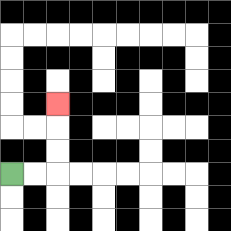{'start': '[0, 7]', 'end': '[2, 4]', 'path_directions': 'R,R,U,U,U', 'path_coordinates': '[[0, 7], [1, 7], [2, 7], [2, 6], [2, 5], [2, 4]]'}